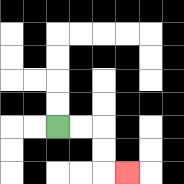{'start': '[2, 5]', 'end': '[5, 7]', 'path_directions': 'R,R,D,D,R', 'path_coordinates': '[[2, 5], [3, 5], [4, 5], [4, 6], [4, 7], [5, 7]]'}